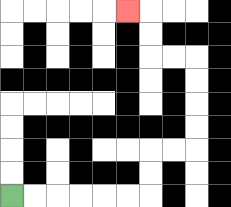{'start': '[0, 8]', 'end': '[5, 0]', 'path_directions': 'R,R,R,R,R,R,U,U,R,R,U,U,U,U,L,L,U,U,L', 'path_coordinates': '[[0, 8], [1, 8], [2, 8], [3, 8], [4, 8], [5, 8], [6, 8], [6, 7], [6, 6], [7, 6], [8, 6], [8, 5], [8, 4], [8, 3], [8, 2], [7, 2], [6, 2], [6, 1], [6, 0], [5, 0]]'}